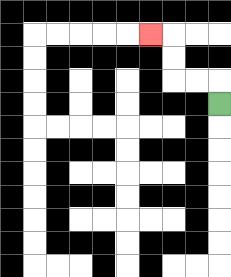{'start': '[9, 4]', 'end': '[6, 1]', 'path_directions': 'U,L,L,U,U,L', 'path_coordinates': '[[9, 4], [9, 3], [8, 3], [7, 3], [7, 2], [7, 1], [6, 1]]'}